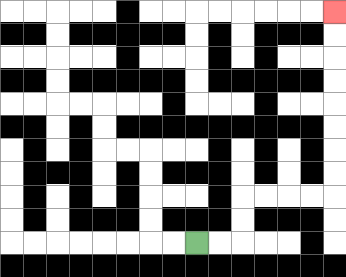{'start': '[8, 10]', 'end': '[14, 0]', 'path_directions': 'R,R,U,U,R,R,R,R,U,U,U,U,U,U,U,U', 'path_coordinates': '[[8, 10], [9, 10], [10, 10], [10, 9], [10, 8], [11, 8], [12, 8], [13, 8], [14, 8], [14, 7], [14, 6], [14, 5], [14, 4], [14, 3], [14, 2], [14, 1], [14, 0]]'}